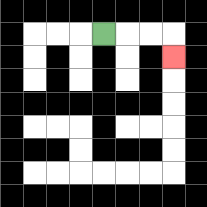{'start': '[4, 1]', 'end': '[7, 2]', 'path_directions': 'R,R,R,D', 'path_coordinates': '[[4, 1], [5, 1], [6, 1], [7, 1], [7, 2]]'}